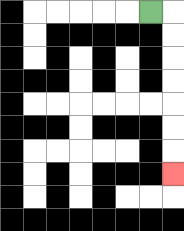{'start': '[6, 0]', 'end': '[7, 7]', 'path_directions': 'R,D,D,D,D,D,D,D', 'path_coordinates': '[[6, 0], [7, 0], [7, 1], [7, 2], [7, 3], [7, 4], [7, 5], [7, 6], [7, 7]]'}